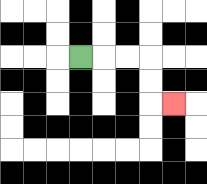{'start': '[3, 2]', 'end': '[7, 4]', 'path_directions': 'R,R,R,D,D,R', 'path_coordinates': '[[3, 2], [4, 2], [5, 2], [6, 2], [6, 3], [6, 4], [7, 4]]'}